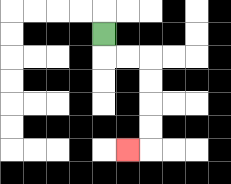{'start': '[4, 1]', 'end': '[5, 6]', 'path_directions': 'D,R,R,D,D,D,D,L', 'path_coordinates': '[[4, 1], [4, 2], [5, 2], [6, 2], [6, 3], [6, 4], [6, 5], [6, 6], [5, 6]]'}